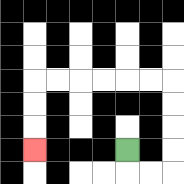{'start': '[5, 6]', 'end': '[1, 6]', 'path_directions': 'D,R,R,U,U,U,U,L,L,L,L,L,L,D,D,D', 'path_coordinates': '[[5, 6], [5, 7], [6, 7], [7, 7], [7, 6], [7, 5], [7, 4], [7, 3], [6, 3], [5, 3], [4, 3], [3, 3], [2, 3], [1, 3], [1, 4], [1, 5], [1, 6]]'}